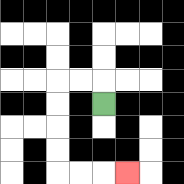{'start': '[4, 4]', 'end': '[5, 7]', 'path_directions': 'U,L,L,D,D,D,D,R,R,R', 'path_coordinates': '[[4, 4], [4, 3], [3, 3], [2, 3], [2, 4], [2, 5], [2, 6], [2, 7], [3, 7], [4, 7], [5, 7]]'}